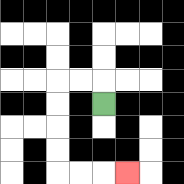{'start': '[4, 4]', 'end': '[5, 7]', 'path_directions': 'U,L,L,D,D,D,D,R,R,R', 'path_coordinates': '[[4, 4], [4, 3], [3, 3], [2, 3], [2, 4], [2, 5], [2, 6], [2, 7], [3, 7], [4, 7], [5, 7]]'}